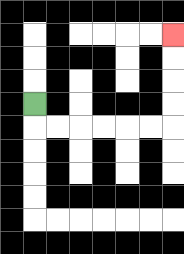{'start': '[1, 4]', 'end': '[7, 1]', 'path_directions': 'D,R,R,R,R,R,R,U,U,U,U', 'path_coordinates': '[[1, 4], [1, 5], [2, 5], [3, 5], [4, 5], [5, 5], [6, 5], [7, 5], [7, 4], [7, 3], [7, 2], [7, 1]]'}